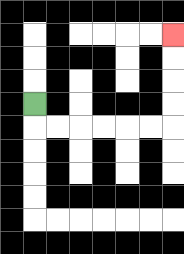{'start': '[1, 4]', 'end': '[7, 1]', 'path_directions': 'D,R,R,R,R,R,R,U,U,U,U', 'path_coordinates': '[[1, 4], [1, 5], [2, 5], [3, 5], [4, 5], [5, 5], [6, 5], [7, 5], [7, 4], [7, 3], [7, 2], [7, 1]]'}